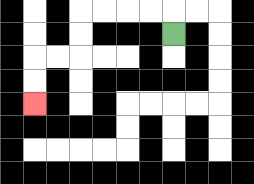{'start': '[7, 1]', 'end': '[1, 4]', 'path_directions': 'U,L,L,L,L,D,D,L,L,D,D', 'path_coordinates': '[[7, 1], [7, 0], [6, 0], [5, 0], [4, 0], [3, 0], [3, 1], [3, 2], [2, 2], [1, 2], [1, 3], [1, 4]]'}